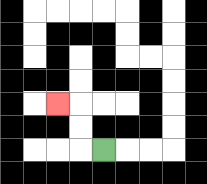{'start': '[4, 6]', 'end': '[2, 4]', 'path_directions': 'L,U,U,L', 'path_coordinates': '[[4, 6], [3, 6], [3, 5], [3, 4], [2, 4]]'}